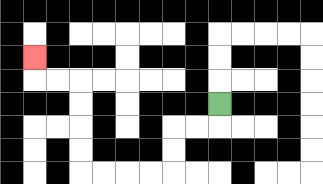{'start': '[9, 4]', 'end': '[1, 2]', 'path_directions': 'D,L,L,D,D,L,L,L,L,U,U,U,U,L,L,U', 'path_coordinates': '[[9, 4], [9, 5], [8, 5], [7, 5], [7, 6], [7, 7], [6, 7], [5, 7], [4, 7], [3, 7], [3, 6], [3, 5], [3, 4], [3, 3], [2, 3], [1, 3], [1, 2]]'}